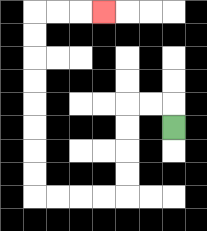{'start': '[7, 5]', 'end': '[4, 0]', 'path_directions': 'U,L,L,D,D,D,D,L,L,L,L,U,U,U,U,U,U,U,U,R,R,R', 'path_coordinates': '[[7, 5], [7, 4], [6, 4], [5, 4], [5, 5], [5, 6], [5, 7], [5, 8], [4, 8], [3, 8], [2, 8], [1, 8], [1, 7], [1, 6], [1, 5], [1, 4], [1, 3], [1, 2], [1, 1], [1, 0], [2, 0], [3, 0], [4, 0]]'}